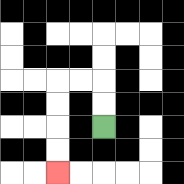{'start': '[4, 5]', 'end': '[2, 7]', 'path_directions': 'U,U,L,L,D,D,D,D', 'path_coordinates': '[[4, 5], [4, 4], [4, 3], [3, 3], [2, 3], [2, 4], [2, 5], [2, 6], [2, 7]]'}